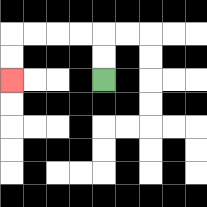{'start': '[4, 3]', 'end': '[0, 3]', 'path_directions': 'U,U,L,L,L,L,D,D', 'path_coordinates': '[[4, 3], [4, 2], [4, 1], [3, 1], [2, 1], [1, 1], [0, 1], [0, 2], [0, 3]]'}